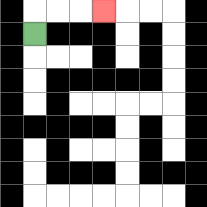{'start': '[1, 1]', 'end': '[4, 0]', 'path_directions': 'U,R,R,R', 'path_coordinates': '[[1, 1], [1, 0], [2, 0], [3, 0], [4, 0]]'}